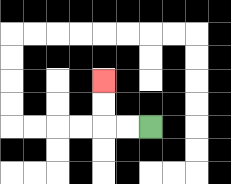{'start': '[6, 5]', 'end': '[4, 3]', 'path_directions': 'L,L,U,U', 'path_coordinates': '[[6, 5], [5, 5], [4, 5], [4, 4], [4, 3]]'}